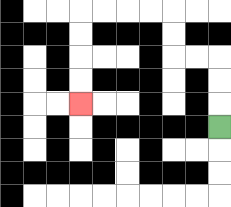{'start': '[9, 5]', 'end': '[3, 4]', 'path_directions': 'U,U,U,L,L,U,U,L,L,L,L,D,D,D,D', 'path_coordinates': '[[9, 5], [9, 4], [9, 3], [9, 2], [8, 2], [7, 2], [7, 1], [7, 0], [6, 0], [5, 0], [4, 0], [3, 0], [3, 1], [3, 2], [3, 3], [3, 4]]'}